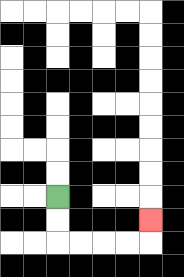{'start': '[2, 8]', 'end': '[6, 9]', 'path_directions': 'D,D,R,R,R,R,U', 'path_coordinates': '[[2, 8], [2, 9], [2, 10], [3, 10], [4, 10], [5, 10], [6, 10], [6, 9]]'}